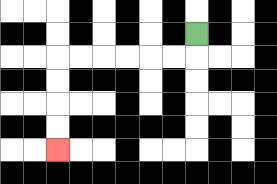{'start': '[8, 1]', 'end': '[2, 6]', 'path_directions': 'D,L,L,L,L,L,L,D,D,D,D', 'path_coordinates': '[[8, 1], [8, 2], [7, 2], [6, 2], [5, 2], [4, 2], [3, 2], [2, 2], [2, 3], [2, 4], [2, 5], [2, 6]]'}